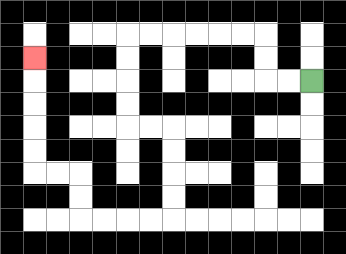{'start': '[13, 3]', 'end': '[1, 2]', 'path_directions': 'L,L,U,U,L,L,L,L,L,L,D,D,D,D,R,R,D,D,D,D,L,L,L,L,U,U,L,L,U,U,U,U,U', 'path_coordinates': '[[13, 3], [12, 3], [11, 3], [11, 2], [11, 1], [10, 1], [9, 1], [8, 1], [7, 1], [6, 1], [5, 1], [5, 2], [5, 3], [5, 4], [5, 5], [6, 5], [7, 5], [7, 6], [7, 7], [7, 8], [7, 9], [6, 9], [5, 9], [4, 9], [3, 9], [3, 8], [3, 7], [2, 7], [1, 7], [1, 6], [1, 5], [1, 4], [1, 3], [1, 2]]'}